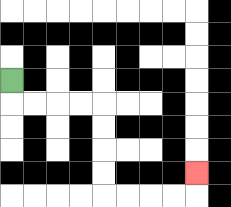{'start': '[0, 3]', 'end': '[8, 7]', 'path_directions': 'D,R,R,R,R,D,D,D,D,R,R,R,R,U', 'path_coordinates': '[[0, 3], [0, 4], [1, 4], [2, 4], [3, 4], [4, 4], [4, 5], [4, 6], [4, 7], [4, 8], [5, 8], [6, 8], [7, 8], [8, 8], [8, 7]]'}